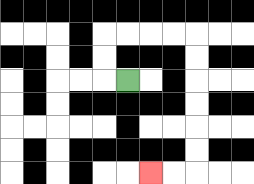{'start': '[5, 3]', 'end': '[6, 7]', 'path_directions': 'L,U,U,R,R,R,R,D,D,D,D,D,D,L,L', 'path_coordinates': '[[5, 3], [4, 3], [4, 2], [4, 1], [5, 1], [6, 1], [7, 1], [8, 1], [8, 2], [8, 3], [8, 4], [8, 5], [8, 6], [8, 7], [7, 7], [6, 7]]'}